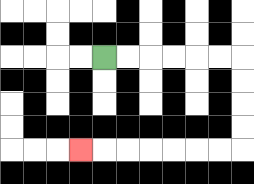{'start': '[4, 2]', 'end': '[3, 6]', 'path_directions': 'R,R,R,R,R,R,D,D,D,D,L,L,L,L,L,L,L', 'path_coordinates': '[[4, 2], [5, 2], [6, 2], [7, 2], [8, 2], [9, 2], [10, 2], [10, 3], [10, 4], [10, 5], [10, 6], [9, 6], [8, 6], [7, 6], [6, 6], [5, 6], [4, 6], [3, 6]]'}